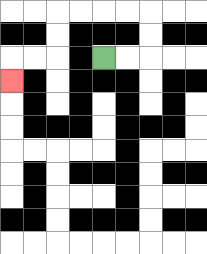{'start': '[4, 2]', 'end': '[0, 3]', 'path_directions': 'R,R,U,U,L,L,L,L,D,D,L,L,D', 'path_coordinates': '[[4, 2], [5, 2], [6, 2], [6, 1], [6, 0], [5, 0], [4, 0], [3, 0], [2, 0], [2, 1], [2, 2], [1, 2], [0, 2], [0, 3]]'}